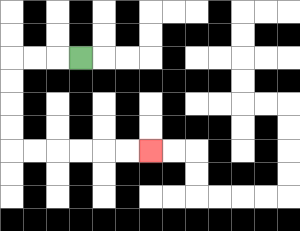{'start': '[3, 2]', 'end': '[6, 6]', 'path_directions': 'L,L,L,D,D,D,D,R,R,R,R,R,R', 'path_coordinates': '[[3, 2], [2, 2], [1, 2], [0, 2], [0, 3], [0, 4], [0, 5], [0, 6], [1, 6], [2, 6], [3, 6], [4, 6], [5, 6], [6, 6]]'}